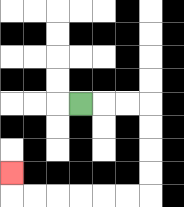{'start': '[3, 4]', 'end': '[0, 7]', 'path_directions': 'R,R,R,D,D,D,D,L,L,L,L,L,L,U', 'path_coordinates': '[[3, 4], [4, 4], [5, 4], [6, 4], [6, 5], [6, 6], [6, 7], [6, 8], [5, 8], [4, 8], [3, 8], [2, 8], [1, 8], [0, 8], [0, 7]]'}